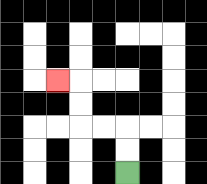{'start': '[5, 7]', 'end': '[2, 3]', 'path_directions': 'U,U,L,L,U,U,L', 'path_coordinates': '[[5, 7], [5, 6], [5, 5], [4, 5], [3, 5], [3, 4], [3, 3], [2, 3]]'}